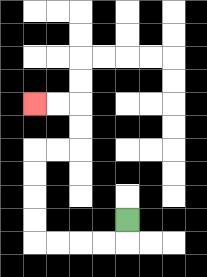{'start': '[5, 9]', 'end': '[1, 4]', 'path_directions': 'D,L,L,L,L,U,U,U,U,R,R,U,U,L,L', 'path_coordinates': '[[5, 9], [5, 10], [4, 10], [3, 10], [2, 10], [1, 10], [1, 9], [1, 8], [1, 7], [1, 6], [2, 6], [3, 6], [3, 5], [3, 4], [2, 4], [1, 4]]'}